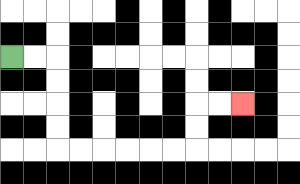{'start': '[0, 2]', 'end': '[10, 4]', 'path_directions': 'R,R,D,D,D,D,R,R,R,R,R,R,U,U,R,R', 'path_coordinates': '[[0, 2], [1, 2], [2, 2], [2, 3], [2, 4], [2, 5], [2, 6], [3, 6], [4, 6], [5, 6], [6, 6], [7, 6], [8, 6], [8, 5], [8, 4], [9, 4], [10, 4]]'}